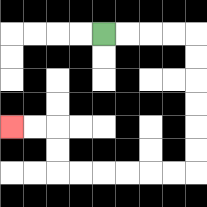{'start': '[4, 1]', 'end': '[0, 5]', 'path_directions': 'R,R,R,R,D,D,D,D,D,D,L,L,L,L,L,L,U,U,L,L', 'path_coordinates': '[[4, 1], [5, 1], [6, 1], [7, 1], [8, 1], [8, 2], [8, 3], [8, 4], [8, 5], [8, 6], [8, 7], [7, 7], [6, 7], [5, 7], [4, 7], [3, 7], [2, 7], [2, 6], [2, 5], [1, 5], [0, 5]]'}